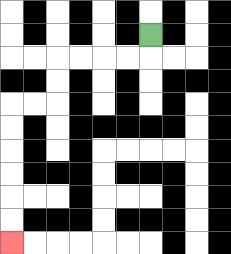{'start': '[6, 1]', 'end': '[0, 10]', 'path_directions': 'D,L,L,L,L,D,D,L,L,D,D,D,D,D,D', 'path_coordinates': '[[6, 1], [6, 2], [5, 2], [4, 2], [3, 2], [2, 2], [2, 3], [2, 4], [1, 4], [0, 4], [0, 5], [0, 6], [0, 7], [0, 8], [0, 9], [0, 10]]'}